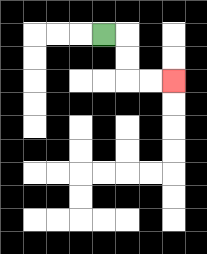{'start': '[4, 1]', 'end': '[7, 3]', 'path_directions': 'R,D,D,R,R', 'path_coordinates': '[[4, 1], [5, 1], [5, 2], [5, 3], [6, 3], [7, 3]]'}